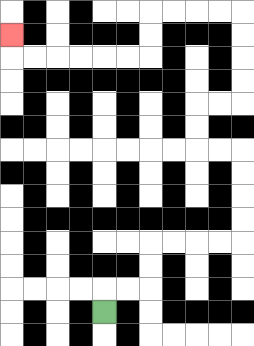{'start': '[4, 13]', 'end': '[0, 1]', 'path_directions': 'U,R,R,U,U,R,R,R,R,U,U,U,U,L,L,U,U,R,R,U,U,U,U,L,L,L,L,D,D,L,L,L,L,L,L,U', 'path_coordinates': '[[4, 13], [4, 12], [5, 12], [6, 12], [6, 11], [6, 10], [7, 10], [8, 10], [9, 10], [10, 10], [10, 9], [10, 8], [10, 7], [10, 6], [9, 6], [8, 6], [8, 5], [8, 4], [9, 4], [10, 4], [10, 3], [10, 2], [10, 1], [10, 0], [9, 0], [8, 0], [7, 0], [6, 0], [6, 1], [6, 2], [5, 2], [4, 2], [3, 2], [2, 2], [1, 2], [0, 2], [0, 1]]'}